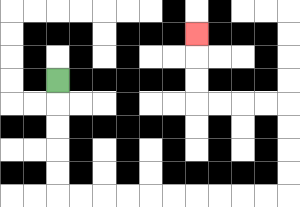{'start': '[2, 3]', 'end': '[8, 1]', 'path_directions': 'D,D,D,D,D,R,R,R,R,R,R,R,R,R,R,U,U,U,U,L,L,L,L,U,U,U', 'path_coordinates': '[[2, 3], [2, 4], [2, 5], [2, 6], [2, 7], [2, 8], [3, 8], [4, 8], [5, 8], [6, 8], [7, 8], [8, 8], [9, 8], [10, 8], [11, 8], [12, 8], [12, 7], [12, 6], [12, 5], [12, 4], [11, 4], [10, 4], [9, 4], [8, 4], [8, 3], [8, 2], [8, 1]]'}